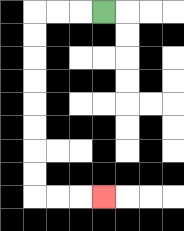{'start': '[4, 0]', 'end': '[4, 8]', 'path_directions': 'L,L,L,D,D,D,D,D,D,D,D,R,R,R', 'path_coordinates': '[[4, 0], [3, 0], [2, 0], [1, 0], [1, 1], [1, 2], [1, 3], [1, 4], [1, 5], [1, 6], [1, 7], [1, 8], [2, 8], [3, 8], [4, 8]]'}